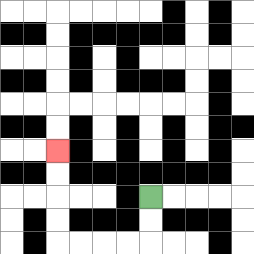{'start': '[6, 8]', 'end': '[2, 6]', 'path_directions': 'D,D,L,L,L,L,U,U,U,U', 'path_coordinates': '[[6, 8], [6, 9], [6, 10], [5, 10], [4, 10], [3, 10], [2, 10], [2, 9], [2, 8], [2, 7], [2, 6]]'}